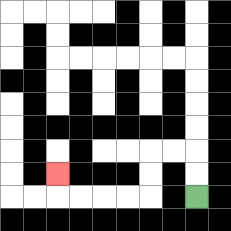{'start': '[8, 8]', 'end': '[2, 7]', 'path_directions': 'U,U,L,L,D,D,L,L,L,L,U', 'path_coordinates': '[[8, 8], [8, 7], [8, 6], [7, 6], [6, 6], [6, 7], [6, 8], [5, 8], [4, 8], [3, 8], [2, 8], [2, 7]]'}